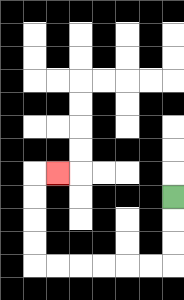{'start': '[7, 8]', 'end': '[2, 7]', 'path_directions': 'D,D,D,L,L,L,L,L,L,U,U,U,U,R', 'path_coordinates': '[[7, 8], [7, 9], [7, 10], [7, 11], [6, 11], [5, 11], [4, 11], [3, 11], [2, 11], [1, 11], [1, 10], [1, 9], [1, 8], [1, 7], [2, 7]]'}